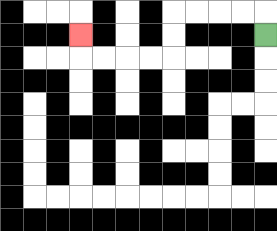{'start': '[11, 1]', 'end': '[3, 1]', 'path_directions': 'U,L,L,L,L,D,D,L,L,L,L,U', 'path_coordinates': '[[11, 1], [11, 0], [10, 0], [9, 0], [8, 0], [7, 0], [7, 1], [7, 2], [6, 2], [5, 2], [4, 2], [3, 2], [3, 1]]'}